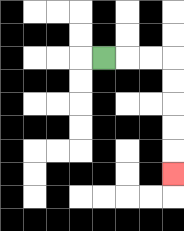{'start': '[4, 2]', 'end': '[7, 7]', 'path_directions': 'R,R,R,D,D,D,D,D', 'path_coordinates': '[[4, 2], [5, 2], [6, 2], [7, 2], [7, 3], [7, 4], [7, 5], [7, 6], [7, 7]]'}